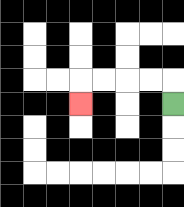{'start': '[7, 4]', 'end': '[3, 4]', 'path_directions': 'U,L,L,L,L,D', 'path_coordinates': '[[7, 4], [7, 3], [6, 3], [5, 3], [4, 3], [3, 3], [3, 4]]'}